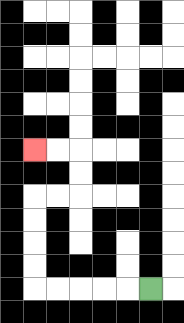{'start': '[6, 12]', 'end': '[1, 6]', 'path_directions': 'L,L,L,L,L,U,U,U,U,R,R,U,U,L,L', 'path_coordinates': '[[6, 12], [5, 12], [4, 12], [3, 12], [2, 12], [1, 12], [1, 11], [1, 10], [1, 9], [1, 8], [2, 8], [3, 8], [3, 7], [3, 6], [2, 6], [1, 6]]'}